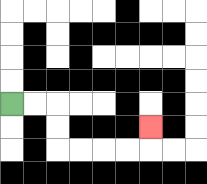{'start': '[0, 4]', 'end': '[6, 5]', 'path_directions': 'R,R,D,D,R,R,R,R,U', 'path_coordinates': '[[0, 4], [1, 4], [2, 4], [2, 5], [2, 6], [3, 6], [4, 6], [5, 6], [6, 6], [6, 5]]'}